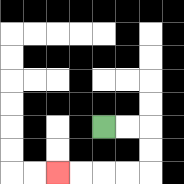{'start': '[4, 5]', 'end': '[2, 7]', 'path_directions': 'R,R,D,D,L,L,L,L', 'path_coordinates': '[[4, 5], [5, 5], [6, 5], [6, 6], [6, 7], [5, 7], [4, 7], [3, 7], [2, 7]]'}